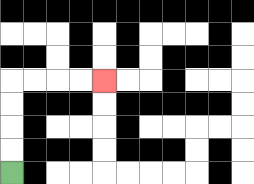{'start': '[0, 7]', 'end': '[4, 3]', 'path_directions': 'U,U,U,U,R,R,R,R', 'path_coordinates': '[[0, 7], [0, 6], [0, 5], [0, 4], [0, 3], [1, 3], [2, 3], [3, 3], [4, 3]]'}